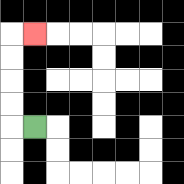{'start': '[1, 5]', 'end': '[1, 1]', 'path_directions': 'L,U,U,U,U,R', 'path_coordinates': '[[1, 5], [0, 5], [0, 4], [0, 3], [0, 2], [0, 1], [1, 1]]'}